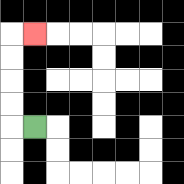{'start': '[1, 5]', 'end': '[1, 1]', 'path_directions': 'L,U,U,U,U,R', 'path_coordinates': '[[1, 5], [0, 5], [0, 4], [0, 3], [0, 2], [0, 1], [1, 1]]'}